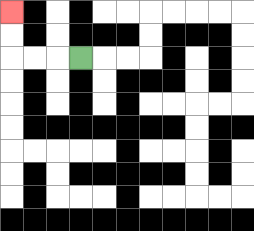{'start': '[3, 2]', 'end': '[0, 0]', 'path_directions': 'L,L,L,U,U', 'path_coordinates': '[[3, 2], [2, 2], [1, 2], [0, 2], [0, 1], [0, 0]]'}